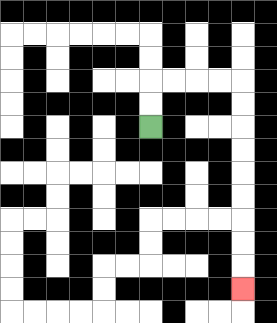{'start': '[6, 5]', 'end': '[10, 12]', 'path_directions': 'U,U,R,R,R,R,D,D,D,D,D,D,D,D,D', 'path_coordinates': '[[6, 5], [6, 4], [6, 3], [7, 3], [8, 3], [9, 3], [10, 3], [10, 4], [10, 5], [10, 6], [10, 7], [10, 8], [10, 9], [10, 10], [10, 11], [10, 12]]'}